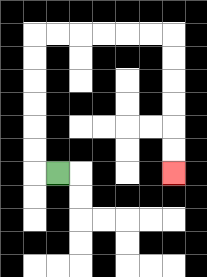{'start': '[2, 7]', 'end': '[7, 7]', 'path_directions': 'L,U,U,U,U,U,U,R,R,R,R,R,R,D,D,D,D,D,D', 'path_coordinates': '[[2, 7], [1, 7], [1, 6], [1, 5], [1, 4], [1, 3], [1, 2], [1, 1], [2, 1], [3, 1], [4, 1], [5, 1], [6, 1], [7, 1], [7, 2], [7, 3], [7, 4], [7, 5], [7, 6], [7, 7]]'}